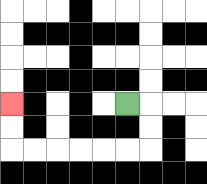{'start': '[5, 4]', 'end': '[0, 4]', 'path_directions': 'R,D,D,L,L,L,L,L,L,U,U', 'path_coordinates': '[[5, 4], [6, 4], [6, 5], [6, 6], [5, 6], [4, 6], [3, 6], [2, 6], [1, 6], [0, 6], [0, 5], [0, 4]]'}